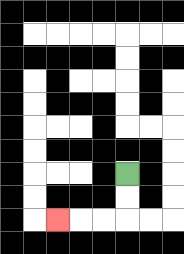{'start': '[5, 7]', 'end': '[2, 9]', 'path_directions': 'D,D,L,L,L', 'path_coordinates': '[[5, 7], [5, 8], [5, 9], [4, 9], [3, 9], [2, 9]]'}